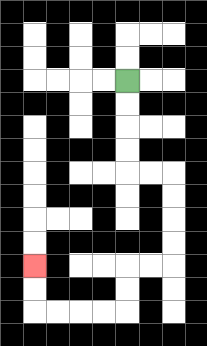{'start': '[5, 3]', 'end': '[1, 11]', 'path_directions': 'D,D,D,D,R,R,D,D,D,D,L,L,D,D,L,L,L,L,U,U', 'path_coordinates': '[[5, 3], [5, 4], [5, 5], [5, 6], [5, 7], [6, 7], [7, 7], [7, 8], [7, 9], [7, 10], [7, 11], [6, 11], [5, 11], [5, 12], [5, 13], [4, 13], [3, 13], [2, 13], [1, 13], [1, 12], [1, 11]]'}